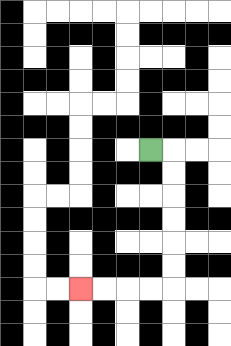{'start': '[6, 6]', 'end': '[3, 12]', 'path_directions': 'R,D,D,D,D,D,D,L,L,L,L', 'path_coordinates': '[[6, 6], [7, 6], [7, 7], [7, 8], [7, 9], [7, 10], [7, 11], [7, 12], [6, 12], [5, 12], [4, 12], [3, 12]]'}